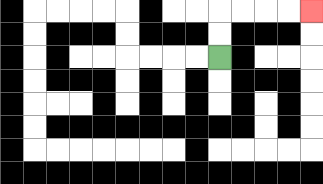{'start': '[9, 2]', 'end': '[13, 0]', 'path_directions': 'U,U,R,R,R,R', 'path_coordinates': '[[9, 2], [9, 1], [9, 0], [10, 0], [11, 0], [12, 0], [13, 0]]'}